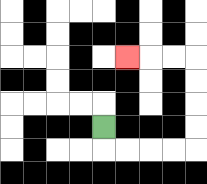{'start': '[4, 5]', 'end': '[5, 2]', 'path_directions': 'D,R,R,R,R,U,U,U,U,L,L,L', 'path_coordinates': '[[4, 5], [4, 6], [5, 6], [6, 6], [7, 6], [8, 6], [8, 5], [8, 4], [8, 3], [8, 2], [7, 2], [6, 2], [5, 2]]'}